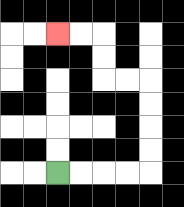{'start': '[2, 7]', 'end': '[2, 1]', 'path_directions': 'R,R,R,R,U,U,U,U,L,L,U,U,L,L', 'path_coordinates': '[[2, 7], [3, 7], [4, 7], [5, 7], [6, 7], [6, 6], [6, 5], [6, 4], [6, 3], [5, 3], [4, 3], [4, 2], [4, 1], [3, 1], [2, 1]]'}